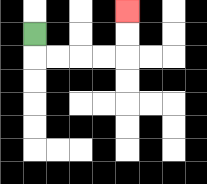{'start': '[1, 1]', 'end': '[5, 0]', 'path_directions': 'D,R,R,R,R,U,U', 'path_coordinates': '[[1, 1], [1, 2], [2, 2], [3, 2], [4, 2], [5, 2], [5, 1], [5, 0]]'}